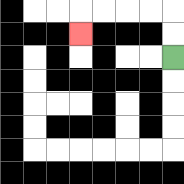{'start': '[7, 2]', 'end': '[3, 1]', 'path_directions': 'U,U,L,L,L,L,D', 'path_coordinates': '[[7, 2], [7, 1], [7, 0], [6, 0], [5, 0], [4, 0], [3, 0], [3, 1]]'}